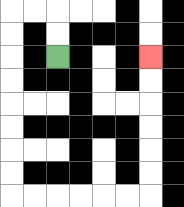{'start': '[2, 2]', 'end': '[6, 2]', 'path_directions': 'U,U,L,L,D,D,D,D,D,D,D,D,R,R,R,R,R,R,U,U,U,U,U,U', 'path_coordinates': '[[2, 2], [2, 1], [2, 0], [1, 0], [0, 0], [0, 1], [0, 2], [0, 3], [0, 4], [0, 5], [0, 6], [0, 7], [0, 8], [1, 8], [2, 8], [3, 8], [4, 8], [5, 8], [6, 8], [6, 7], [6, 6], [6, 5], [6, 4], [6, 3], [6, 2]]'}